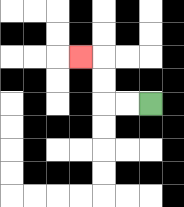{'start': '[6, 4]', 'end': '[3, 2]', 'path_directions': 'L,L,U,U,L', 'path_coordinates': '[[6, 4], [5, 4], [4, 4], [4, 3], [4, 2], [3, 2]]'}